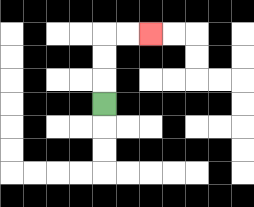{'start': '[4, 4]', 'end': '[6, 1]', 'path_directions': 'U,U,U,R,R', 'path_coordinates': '[[4, 4], [4, 3], [4, 2], [4, 1], [5, 1], [6, 1]]'}